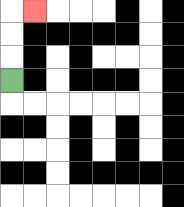{'start': '[0, 3]', 'end': '[1, 0]', 'path_directions': 'U,U,U,R', 'path_coordinates': '[[0, 3], [0, 2], [0, 1], [0, 0], [1, 0]]'}